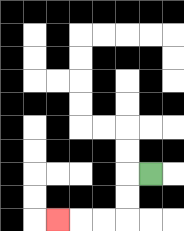{'start': '[6, 7]', 'end': '[2, 9]', 'path_directions': 'L,D,D,L,L,L', 'path_coordinates': '[[6, 7], [5, 7], [5, 8], [5, 9], [4, 9], [3, 9], [2, 9]]'}